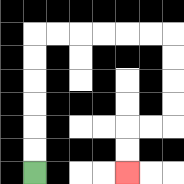{'start': '[1, 7]', 'end': '[5, 7]', 'path_directions': 'U,U,U,U,U,U,R,R,R,R,R,R,D,D,D,D,L,L,D,D', 'path_coordinates': '[[1, 7], [1, 6], [1, 5], [1, 4], [1, 3], [1, 2], [1, 1], [2, 1], [3, 1], [4, 1], [5, 1], [6, 1], [7, 1], [7, 2], [7, 3], [7, 4], [7, 5], [6, 5], [5, 5], [5, 6], [5, 7]]'}